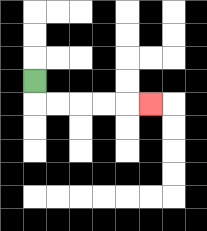{'start': '[1, 3]', 'end': '[6, 4]', 'path_directions': 'D,R,R,R,R,R', 'path_coordinates': '[[1, 3], [1, 4], [2, 4], [3, 4], [4, 4], [5, 4], [6, 4]]'}